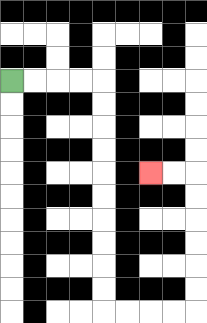{'start': '[0, 3]', 'end': '[6, 7]', 'path_directions': 'R,R,R,R,D,D,D,D,D,D,D,D,D,D,R,R,R,R,U,U,U,U,U,U,L,L', 'path_coordinates': '[[0, 3], [1, 3], [2, 3], [3, 3], [4, 3], [4, 4], [4, 5], [4, 6], [4, 7], [4, 8], [4, 9], [4, 10], [4, 11], [4, 12], [4, 13], [5, 13], [6, 13], [7, 13], [8, 13], [8, 12], [8, 11], [8, 10], [8, 9], [8, 8], [8, 7], [7, 7], [6, 7]]'}